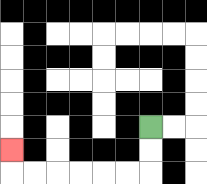{'start': '[6, 5]', 'end': '[0, 6]', 'path_directions': 'D,D,L,L,L,L,L,L,U', 'path_coordinates': '[[6, 5], [6, 6], [6, 7], [5, 7], [4, 7], [3, 7], [2, 7], [1, 7], [0, 7], [0, 6]]'}